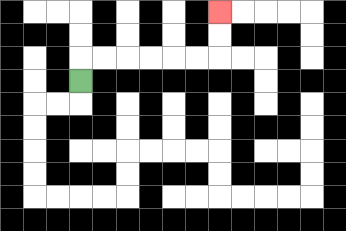{'start': '[3, 3]', 'end': '[9, 0]', 'path_directions': 'U,R,R,R,R,R,R,U,U', 'path_coordinates': '[[3, 3], [3, 2], [4, 2], [5, 2], [6, 2], [7, 2], [8, 2], [9, 2], [9, 1], [9, 0]]'}